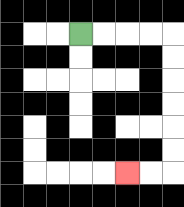{'start': '[3, 1]', 'end': '[5, 7]', 'path_directions': 'R,R,R,R,D,D,D,D,D,D,L,L', 'path_coordinates': '[[3, 1], [4, 1], [5, 1], [6, 1], [7, 1], [7, 2], [7, 3], [7, 4], [7, 5], [7, 6], [7, 7], [6, 7], [5, 7]]'}